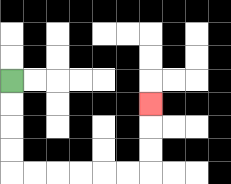{'start': '[0, 3]', 'end': '[6, 4]', 'path_directions': 'D,D,D,D,R,R,R,R,R,R,U,U,U', 'path_coordinates': '[[0, 3], [0, 4], [0, 5], [0, 6], [0, 7], [1, 7], [2, 7], [3, 7], [4, 7], [5, 7], [6, 7], [6, 6], [6, 5], [6, 4]]'}